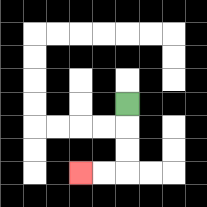{'start': '[5, 4]', 'end': '[3, 7]', 'path_directions': 'D,D,D,L,L', 'path_coordinates': '[[5, 4], [5, 5], [5, 6], [5, 7], [4, 7], [3, 7]]'}